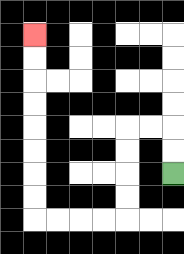{'start': '[7, 7]', 'end': '[1, 1]', 'path_directions': 'U,U,L,L,D,D,D,D,L,L,L,L,U,U,U,U,U,U,U,U', 'path_coordinates': '[[7, 7], [7, 6], [7, 5], [6, 5], [5, 5], [5, 6], [5, 7], [5, 8], [5, 9], [4, 9], [3, 9], [2, 9], [1, 9], [1, 8], [1, 7], [1, 6], [1, 5], [1, 4], [1, 3], [1, 2], [1, 1]]'}